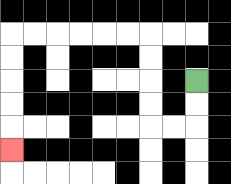{'start': '[8, 3]', 'end': '[0, 6]', 'path_directions': 'D,D,L,L,U,U,U,U,L,L,L,L,L,L,D,D,D,D,D', 'path_coordinates': '[[8, 3], [8, 4], [8, 5], [7, 5], [6, 5], [6, 4], [6, 3], [6, 2], [6, 1], [5, 1], [4, 1], [3, 1], [2, 1], [1, 1], [0, 1], [0, 2], [0, 3], [0, 4], [0, 5], [0, 6]]'}